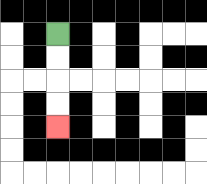{'start': '[2, 1]', 'end': '[2, 5]', 'path_directions': 'D,D,D,D', 'path_coordinates': '[[2, 1], [2, 2], [2, 3], [2, 4], [2, 5]]'}